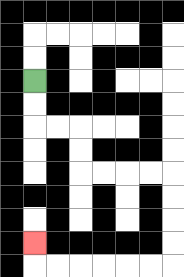{'start': '[1, 3]', 'end': '[1, 10]', 'path_directions': 'D,D,R,R,D,D,R,R,R,R,D,D,D,D,L,L,L,L,L,L,U', 'path_coordinates': '[[1, 3], [1, 4], [1, 5], [2, 5], [3, 5], [3, 6], [3, 7], [4, 7], [5, 7], [6, 7], [7, 7], [7, 8], [7, 9], [7, 10], [7, 11], [6, 11], [5, 11], [4, 11], [3, 11], [2, 11], [1, 11], [1, 10]]'}